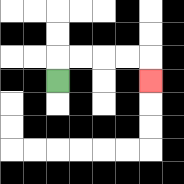{'start': '[2, 3]', 'end': '[6, 3]', 'path_directions': 'U,R,R,R,R,D', 'path_coordinates': '[[2, 3], [2, 2], [3, 2], [4, 2], [5, 2], [6, 2], [6, 3]]'}